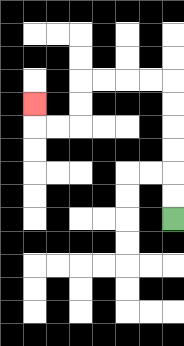{'start': '[7, 9]', 'end': '[1, 4]', 'path_directions': 'U,U,U,U,U,U,L,L,L,L,D,D,L,L,U', 'path_coordinates': '[[7, 9], [7, 8], [7, 7], [7, 6], [7, 5], [7, 4], [7, 3], [6, 3], [5, 3], [4, 3], [3, 3], [3, 4], [3, 5], [2, 5], [1, 5], [1, 4]]'}